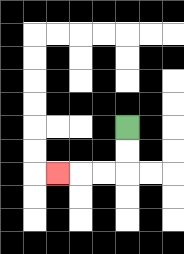{'start': '[5, 5]', 'end': '[2, 7]', 'path_directions': 'D,D,L,L,L', 'path_coordinates': '[[5, 5], [5, 6], [5, 7], [4, 7], [3, 7], [2, 7]]'}